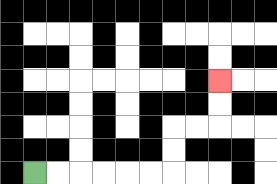{'start': '[1, 7]', 'end': '[9, 3]', 'path_directions': 'R,R,R,R,R,R,U,U,R,R,U,U', 'path_coordinates': '[[1, 7], [2, 7], [3, 7], [4, 7], [5, 7], [6, 7], [7, 7], [7, 6], [7, 5], [8, 5], [9, 5], [9, 4], [9, 3]]'}